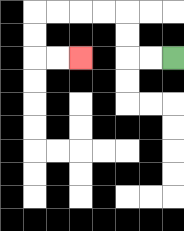{'start': '[7, 2]', 'end': '[3, 2]', 'path_directions': 'L,L,U,U,L,L,L,L,D,D,R,R', 'path_coordinates': '[[7, 2], [6, 2], [5, 2], [5, 1], [5, 0], [4, 0], [3, 0], [2, 0], [1, 0], [1, 1], [1, 2], [2, 2], [3, 2]]'}